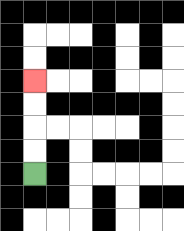{'start': '[1, 7]', 'end': '[1, 3]', 'path_directions': 'U,U,U,U', 'path_coordinates': '[[1, 7], [1, 6], [1, 5], [1, 4], [1, 3]]'}